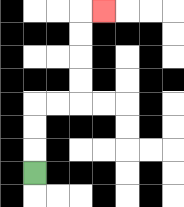{'start': '[1, 7]', 'end': '[4, 0]', 'path_directions': 'U,U,U,R,R,U,U,U,U,R', 'path_coordinates': '[[1, 7], [1, 6], [1, 5], [1, 4], [2, 4], [3, 4], [3, 3], [3, 2], [3, 1], [3, 0], [4, 0]]'}